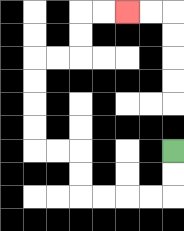{'start': '[7, 6]', 'end': '[5, 0]', 'path_directions': 'D,D,L,L,L,L,U,U,L,L,U,U,U,U,R,R,U,U,R,R', 'path_coordinates': '[[7, 6], [7, 7], [7, 8], [6, 8], [5, 8], [4, 8], [3, 8], [3, 7], [3, 6], [2, 6], [1, 6], [1, 5], [1, 4], [1, 3], [1, 2], [2, 2], [3, 2], [3, 1], [3, 0], [4, 0], [5, 0]]'}